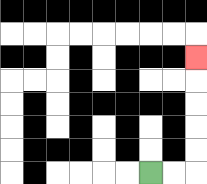{'start': '[6, 7]', 'end': '[8, 2]', 'path_directions': 'R,R,U,U,U,U,U', 'path_coordinates': '[[6, 7], [7, 7], [8, 7], [8, 6], [8, 5], [8, 4], [8, 3], [8, 2]]'}